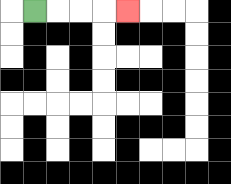{'start': '[1, 0]', 'end': '[5, 0]', 'path_directions': 'R,R,R,R', 'path_coordinates': '[[1, 0], [2, 0], [3, 0], [4, 0], [5, 0]]'}